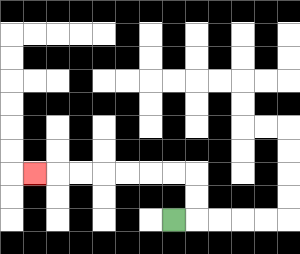{'start': '[7, 9]', 'end': '[1, 7]', 'path_directions': 'R,U,U,L,L,L,L,L,L,L', 'path_coordinates': '[[7, 9], [8, 9], [8, 8], [8, 7], [7, 7], [6, 7], [5, 7], [4, 7], [3, 7], [2, 7], [1, 7]]'}